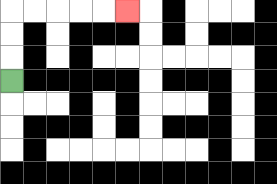{'start': '[0, 3]', 'end': '[5, 0]', 'path_directions': 'U,U,U,R,R,R,R,R', 'path_coordinates': '[[0, 3], [0, 2], [0, 1], [0, 0], [1, 0], [2, 0], [3, 0], [4, 0], [5, 0]]'}